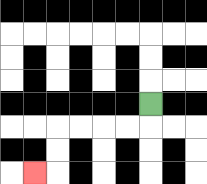{'start': '[6, 4]', 'end': '[1, 7]', 'path_directions': 'D,L,L,L,L,D,D,L', 'path_coordinates': '[[6, 4], [6, 5], [5, 5], [4, 5], [3, 5], [2, 5], [2, 6], [2, 7], [1, 7]]'}